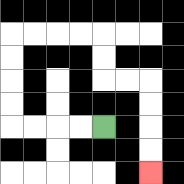{'start': '[4, 5]', 'end': '[6, 7]', 'path_directions': 'L,L,L,L,U,U,U,U,R,R,R,R,D,D,R,R,D,D,D,D', 'path_coordinates': '[[4, 5], [3, 5], [2, 5], [1, 5], [0, 5], [0, 4], [0, 3], [0, 2], [0, 1], [1, 1], [2, 1], [3, 1], [4, 1], [4, 2], [4, 3], [5, 3], [6, 3], [6, 4], [6, 5], [6, 6], [6, 7]]'}